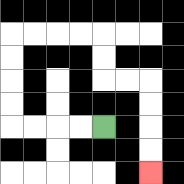{'start': '[4, 5]', 'end': '[6, 7]', 'path_directions': 'L,L,L,L,U,U,U,U,R,R,R,R,D,D,R,R,D,D,D,D', 'path_coordinates': '[[4, 5], [3, 5], [2, 5], [1, 5], [0, 5], [0, 4], [0, 3], [0, 2], [0, 1], [1, 1], [2, 1], [3, 1], [4, 1], [4, 2], [4, 3], [5, 3], [6, 3], [6, 4], [6, 5], [6, 6], [6, 7]]'}